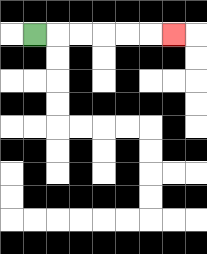{'start': '[1, 1]', 'end': '[7, 1]', 'path_directions': 'R,R,R,R,R,R', 'path_coordinates': '[[1, 1], [2, 1], [3, 1], [4, 1], [5, 1], [6, 1], [7, 1]]'}